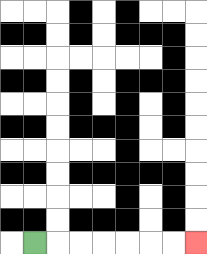{'start': '[1, 10]', 'end': '[8, 10]', 'path_directions': 'R,R,R,R,R,R,R', 'path_coordinates': '[[1, 10], [2, 10], [3, 10], [4, 10], [5, 10], [6, 10], [7, 10], [8, 10]]'}